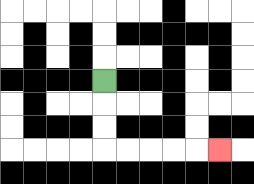{'start': '[4, 3]', 'end': '[9, 6]', 'path_directions': 'D,D,D,R,R,R,R,R', 'path_coordinates': '[[4, 3], [4, 4], [4, 5], [4, 6], [5, 6], [6, 6], [7, 6], [8, 6], [9, 6]]'}